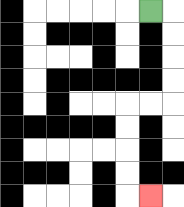{'start': '[6, 0]', 'end': '[6, 8]', 'path_directions': 'R,D,D,D,D,L,L,D,D,D,D,R', 'path_coordinates': '[[6, 0], [7, 0], [7, 1], [7, 2], [7, 3], [7, 4], [6, 4], [5, 4], [5, 5], [5, 6], [5, 7], [5, 8], [6, 8]]'}